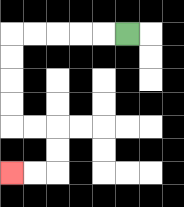{'start': '[5, 1]', 'end': '[0, 7]', 'path_directions': 'L,L,L,L,L,D,D,D,D,R,R,D,D,L,L', 'path_coordinates': '[[5, 1], [4, 1], [3, 1], [2, 1], [1, 1], [0, 1], [0, 2], [0, 3], [0, 4], [0, 5], [1, 5], [2, 5], [2, 6], [2, 7], [1, 7], [0, 7]]'}